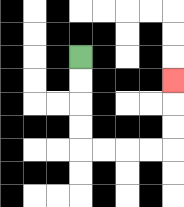{'start': '[3, 2]', 'end': '[7, 3]', 'path_directions': 'D,D,D,D,R,R,R,R,U,U,U', 'path_coordinates': '[[3, 2], [3, 3], [3, 4], [3, 5], [3, 6], [4, 6], [5, 6], [6, 6], [7, 6], [7, 5], [7, 4], [7, 3]]'}